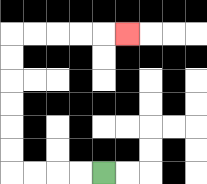{'start': '[4, 7]', 'end': '[5, 1]', 'path_directions': 'L,L,L,L,U,U,U,U,U,U,R,R,R,R,R', 'path_coordinates': '[[4, 7], [3, 7], [2, 7], [1, 7], [0, 7], [0, 6], [0, 5], [0, 4], [0, 3], [0, 2], [0, 1], [1, 1], [2, 1], [3, 1], [4, 1], [5, 1]]'}